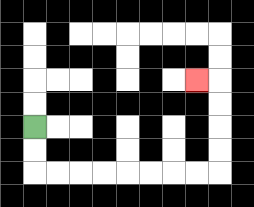{'start': '[1, 5]', 'end': '[8, 3]', 'path_directions': 'D,D,R,R,R,R,R,R,R,R,U,U,U,U,L', 'path_coordinates': '[[1, 5], [1, 6], [1, 7], [2, 7], [3, 7], [4, 7], [5, 7], [6, 7], [7, 7], [8, 7], [9, 7], [9, 6], [9, 5], [9, 4], [9, 3], [8, 3]]'}